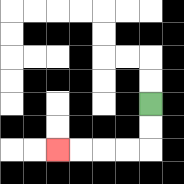{'start': '[6, 4]', 'end': '[2, 6]', 'path_directions': 'D,D,L,L,L,L', 'path_coordinates': '[[6, 4], [6, 5], [6, 6], [5, 6], [4, 6], [3, 6], [2, 6]]'}